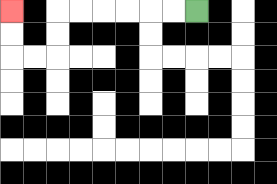{'start': '[8, 0]', 'end': '[0, 0]', 'path_directions': 'L,L,L,L,L,L,D,D,L,L,U,U', 'path_coordinates': '[[8, 0], [7, 0], [6, 0], [5, 0], [4, 0], [3, 0], [2, 0], [2, 1], [2, 2], [1, 2], [0, 2], [0, 1], [0, 0]]'}